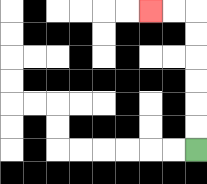{'start': '[8, 6]', 'end': '[6, 0]', 'path_directions': 'U,U,U,U,U,U,L,L', 'path_coordinates': '[[8, 6], [8, 5], [8, 4], [8, 3], [8, 2], [8, 1], [8, 0], [7, 0], [6, 0]]'}